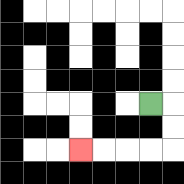{'start': '[6, 4]', 'end': '[3, 6]', 'path_directions': 'R,D,D,L,L,L,L', 'path_coordinates': '[[6, 4], [7, 4], [7, 5], [7, 6], [6, 6], [5, 6], [4, 6], [3, 6]]'}